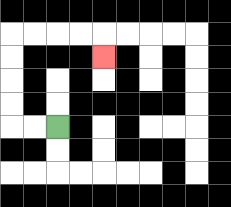{'start': '[2, 5]', 'end': '[4, 2]', 'path_directions': 'L,L,U,U,U,U,R,R,R,R,D', 'path_coordinates': '[[2, 5], [1, 5], [0, 5], [0, 4], [0, 3], [0, 2], [0, 1], [1, 1], [2, 1], [3, 1], [4, 1], [4, 2]]'}